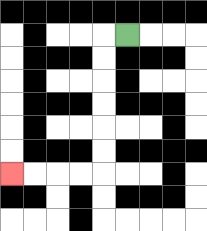{'start': '[5, 1]', 'end': '[0, 7]', 'path_directions': 'L,D,D,D,D,D,D,L,L,L,L', 'path_coordinates': '[[5, 1], [4, 1], [4, 2], [4, 3], [4, 4], [4, 5], [4, 6], [4, 7], [3, 7], [2, 7], [1, 7], [0, 7]]'}